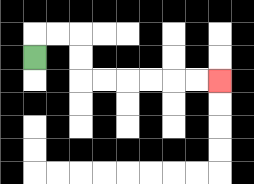{'start': '[1, 2]', 'end': '[9, 3]', 'path_directions': 'U,R,R,D,D,R,R,R,R,R,R', 'path_coordinates': '[[1, 2], [1, 1], [2, 1], [3, 1], [3, 2], [3, 3], [4, 3], [5, 3], [6, 3], [7, 3], [8, 3], [9, 3]]'}